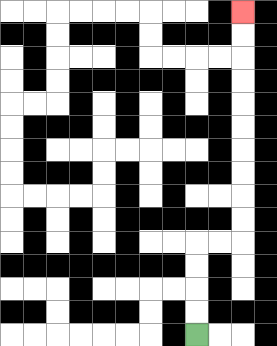{'start': '[8, 14]', 'end': '[10, 0]', 'path_directions': 'U,U,U,U,R,R,U,U,U,U,U,U,U,U,U,U', 'path_coordinates': '[[8, 14], [8, 13], [8, 12], [8, 11], [8, 10], [9, 10], [10, 10], [10, 9], [10, 8], [10, 7], [10, 6], [10, 5], [10, 4], [10, 3], [10, 2], [10, 1], [10, 0]]'}